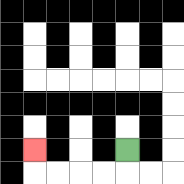{'start': '[5, 6]', 'end': '[1, 6]', 'path_directions': 'D,L,L,L,L,U', 'path_coordinates': '[[5, 6], [5, 7], [4, 7], [3, 7], [2, 7], [1, 7], [1, 6]]'}